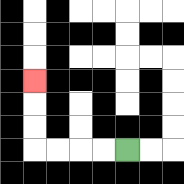{'start': '[5, 6]', 'end': '[1, 3]', 'path_directions': 'L,L,L,L,U,U,U', 'path_coordinates': '[[5, 6], [4, 6], [3, 6], [2, 6], [1, 6], [1, 5], [1, 4], [1, 3]]'}